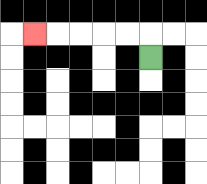{'start': '[6, 2]', 'end': '[1, 1]', 'path_directions': 'U,L,L,L,L,L', 'path_coordinates': '[[6, 2], [6, 1], [5, 1], [4, 1], [3, 1], [2, 1], [1, 1]]'}